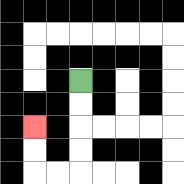{'start': '[3, 3]', 'end': '[1, 5]', 'path_directions': 'D,D,D,D,L,L,U,U', 'path_coordinates': '[[3, 3], [3, 4], [3, 5], [3, 6], [3, 7], [2, 7], [1, 7], [1, 6], [1, 5]]'}